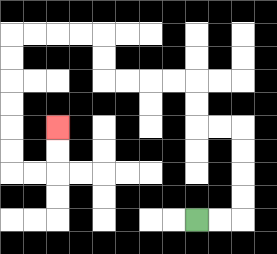{'start': '[8, 9]', 'end': '[2, 5]', 'path_directions': 'R,R,U,U,U,U,L,L,U,U,L,L,L,L,U,U,L,L,L,L,D,D,D,D,D,D,R,R,U,U', 'path_coordinates': '[[8, 9], [9, 9], [10, 9], [10, 8], [10, 7], [10, 6], [10, 5], [9, 5], [8, 5], [8, 4], [8, 3], [7, 3], [6, 3], [5, 3], [4, 3], [4, 2], [4, 1], [3, 1], [2, 1], [1, 1], [0, 1], [0, 2], [0, 3], [0, 4], [0, 5], [0, 6], [0, 7], [1, 7], [2, 7], [2, 6], [2, 5]]'}